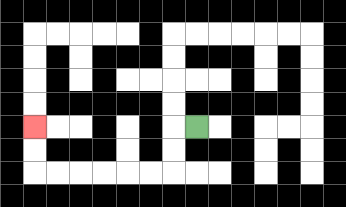{'start': '[8, 5]', 'end': '[1, 5]', 'path_directions': 'L,D,D,L,L,L,L,L,L,U,U', 'path_coordinates': '[[8, 5], [7, 5], [7, 6], [7, 7], [6, 7], [5, 7], [4, 7], [3, 7], [2, 7], [1, 7], [1, 6], [1, 5]]'}